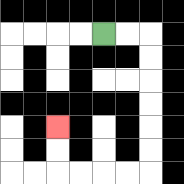{'start': '[4, 1]', 'end': '[2, 5]', 'path_directions': 'R,R,D,D,D,D,D,D,L,L,L,L,U,U', 'path_coordinates': '[[4, 1], [5, 1], [6, 1], [6, 2], [6, 3], [6, 4], [6, 5], [6, 6], [6, 7], [5, 7], [4, 7], [3, 7], [2, 7], [2, 6], [2, 5]]'}